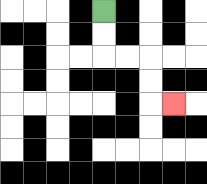{'start': '[4, 0]', 'end': '[7, 4]', 'path_directions': 'D,D,R,R,D,D,R', 'path_coordinates': '[[4, 0], [4, 1], [4, 2], [5, 2], [6, 2], [6, 3], [6, 4], [7, 4]]'}